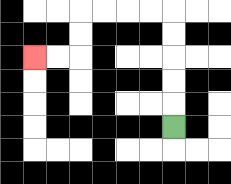{'start': '[7, 5]', 'end': '[1, 2]', 'path_directions': 'U,U,U,U,U,L,L,L,L,D,D,L,L', 'path_coordinates': '[[7, 5], [7, 4], [7, 3], [7, 2], [7, 1], [7, 0], [6, 0], [5, 0], [4, 0], [3, 0], [3, 1], [3, 2], [2, 2], [1, 2]]'}